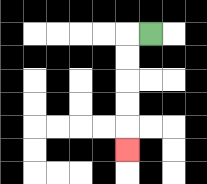{'start': '[6, 1]', 'end': '[5, 6]', 'path_directions': 'L,D,D,D,D,D', 'path_coordinates': '[[6, 1], [5, 1], [5, 2], [5, 3], [5, 4], [5, 5], [5, 6]]'}